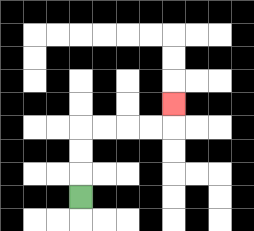{'start': '[3, 8]', 'end': '[7, 4]', 'path_directions': 'U,U,U,R,R,R,R,U', 'path_coordinates': '[[3, 8], [3, 7], [3, 6], [3, 5], [4, 5], [5, 5], [6, 5], [7, 5], [7, 4]]'}